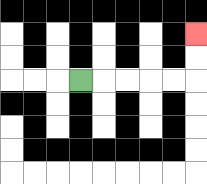{'start': '[3, 3]', 'end': '[8, 1]', 'path_directions': 'R,R,R,R,R,U,U', 'path_coordinates': '[[3, 3], [4, 3], [5, 3], [6, 3], [7, 3], [8, 3], [8, 2], [8, 1]]'}